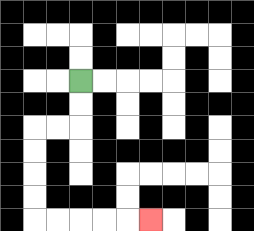{'start': '[3, 3]', 'end': '[6, 9]', 'path_directions': 'D,D,L,L,D,D,D,D,R,R,R,R,R', 'path_coordinates': '[[3, 3], [3, 4], [3, 5], [2, 5], [1, 5], [1, 6], [1, 7], [1, 8], [1, 9], [2, 9], [3, 9], [4, 9], [5, 9], [6, 9]]'}